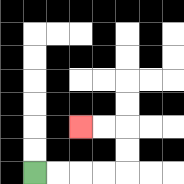{'start': '[1, 7]', 'end': '[3, 5]', 'path_directions': 'R,R,R,R,U,U,L,L', 'path_coordinates': '[[1, 7], [2, 7], [3, 7], [4, 7], [5, 7], [5, 6], [5, 5], [4, 5], [3, 5]]'}